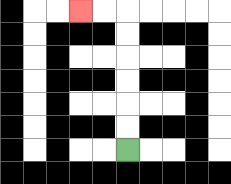{'start': '[5, 6]', 'end': '[3, 0]', 'path_directions': 'U,U,U,U,U,U,L,L', 'path_coordinates': '[[5, 6], [5, 5], [5, 4], [5, 3], [5, 2], [5, 1], [5, 0], [4, 0], [3, 0]]'}